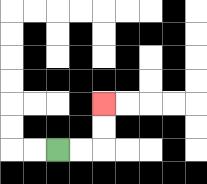{'start': '[2, 6]', 'end': '[4, 4]', 'path_directions': 'R,R,U,U', 'path_coordinates': '[[2, 6], [3, 6], [4, 6], [4, 5], [4, 4]]'}